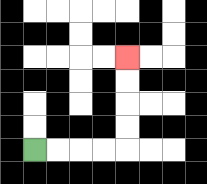{'start': '[1, 6]', 'end': '[5, 2]', 'path_directions': 'R,R,R,R,U,U,U,U', 'path_coordinates': '[[1, 6], [2, 6], [3, 6], [4, 6], [5, 6], [5, 5], [5, 4], [5, 3], [5, 2]]'}